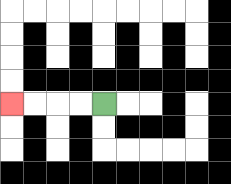{'start': '[4, 4]', 'end': '[0, 4]', 'path_directions': 'L,L,L,L', 'path_coordinates': '[[4, 4], [3, 4], [2, 4], [1, 4], [0, 4]]'}